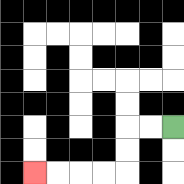{'start': '[7, 5]', 'end': '[1, 7]', 'path_directions': 'L,L,D,D,L,L,L,L', 'path_coordinates': '[[7, 5], [6, 5], [5, 5], [5, 6], [5, 7], [4, 7], [3, 7], [2, 7], [1, 7]]'}